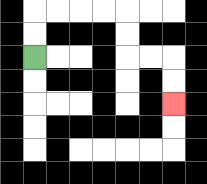{'start': '[1, 2]', 'end': '[7, 4]', 'path_directions': 'U,U,R,R,R,R,D,D,R,R,D,D', 'path_coordinates': '[[1, 2], [1, 1], [1, 0], [2, 0], [3, 0], [4, 0], [5, 0], [5, 1], [5, 2], [6, 2], [7, 2], [7, 3], [7, 4]]'}